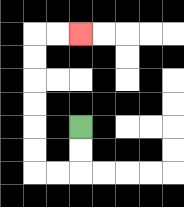{'start': '[3, 5]', 'end': '[3, 1]', 'path_directions': 'D,D,L,L,U,U,U,U,U,U,R,R', 'path_coordinates': '[[3, 5], [3, 6], [3, 7], [2, 7], [1, 7], [1, 6], [1, 5], [1, 4], [1, 3], [1, 2], [1, 1], [2, 1], [3, 1]]'}